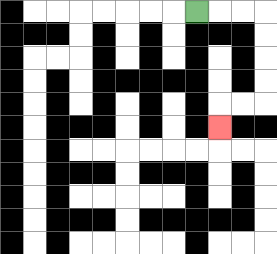{'start': '[8, 0]', 'end': '[9, 5]', 'path_directions': 'R,R,R,D,D,D,D,L,L,D', 'path_coordinates': '[[8, 0], [9, 0], [10, 0], [11, 0], [11, 1], [11, 2], [11, 3], [11, 4], [10, 4], [9, 4], [9, 5]]'}